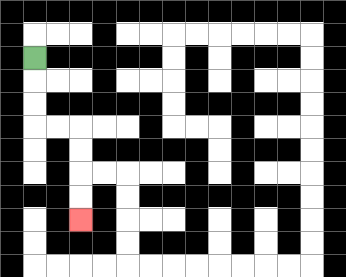{'start': '[1, 2]', 'end': '[3, 9]', 'path_directions': 'D,D,D,R,R,D,D,D,D', 'path_coordinates': '[[1, 2], [1, 3], [1, 4], [1, 5], [2, 5], [3, 5], [3, 6], [3, 7], [3, 8], [3, 9]]'}